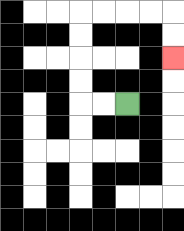{'start': '[5, 4]', 'end': '[7, 2]', 'path_directions': 'L,L,U,U,U,U,R,R,R,R,D,D', 'path_coordinates': '[[5, 4], [4, 4], [3, 4], [3, 3], [3, 2], [3, 1], [3, 0], [4, 0], [5, 0], [6, 0], [7, 0], [7, 1], [7, 2]]'}